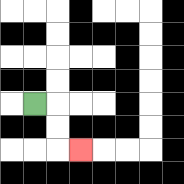{'start': '[1, 4]', 'end': '[3, 6]', 'path_directions': 'R,D,D,R', 'path_coordinates': '[[1, 4], [2, 4], [2, 5], [2, 6], [3, 6]]'}